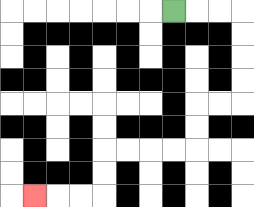{'start': '[7, 0]', 'end': '[1, 8]', 'path_directions': 'R,R,R,D,D,D,D,L,L,D,D,L,L,L,L,D,D,L,L,L', 'path_coordinates': '[[7, 0], [8, 0], [9, 0], [10, 0], [10, 1], [10, 2], [10, 3], [10, 4], [9, 4], [8, 4], [8, 5], [8, 6], [7, 6], [6, 6], [5, 6], [4, 6], [4, 7], [4, 8], [3, 8], [2, 8], [1, 8]]'}